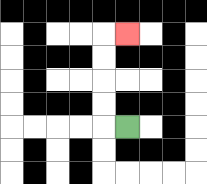{'start': '[5, 5]', 'end': '[5, 1]', 'path_directions': 'L,U,U,U,U,R', 'path_coordinates': '[[5, 5], [4, 5], [4, 4], [4, 3], [4, 2], [4, 1], [5, 1]]'}